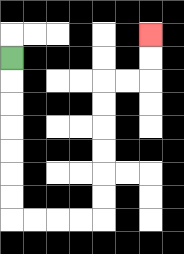{'start': '[0, 2]', 'end': '[6, 1]', 'path_directions': 'D,D,D,D,D,D,D,R,R,R,R,U,U,U,U,U,U,R,R,U,U', 'path_coordinates': '[[0, 2], [0, 3], [0, 4], [0, 5], [0, 6], [0, 7], [0, 8], [0, 9], [1, 9], [2, 9], [3, 9], [4, 9], [4, 8], [4, 7], [4, 6], [4, 5], [4, 4], [4, 3], [5, 3], [6, 3], [6, 2], [6, 1]]'}